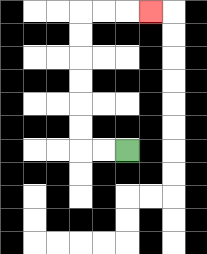{'start': '[5, 6]', 'end': '[6, 0]', 'path_directions': 'L,L,U,U,U,U,U,U,R,R,R', 'path_coordinates': '[[5, 6], [4, 6], [3, 6], [3, 5], [3, 4], [3, 3], [3, 2], [3, 1], [3, 0], [4, 0], [5, 0], [6, 0]]'}